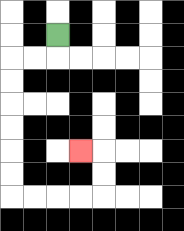{'start': '[2, 1]', 'end': '[3, 6]', 'path_directions': 'D,L,L,D,D,D,D,D,D,R,R,R,R,U,U,L', 'path_coordinates': '[[2, 1], [2, 2], [1, 2], [0, 2], [0, 3], [0, 4], [0, 5], [0, 6], [0, 7], [0, 8], [1, 8], [2, 8], [3, 8], [4, 8], [4, 7], [4, 6], [3, 6]]'}